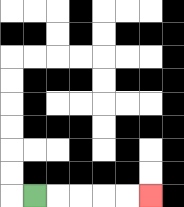{'start': '[1, 8]', 'end': '[6, 8]', 'path_directions': 'R,R,R,R,R', 'path_coordinates': '[[1, 8], [2, 8], [3, 8], [4, 8], [5, 8], [6, 8]]'}